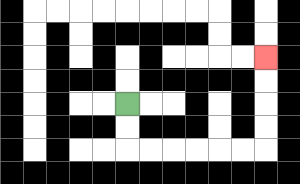{'start': '[5, 4]', 'end': '[11, 2]', 'path_directions': 'D,D,R,R,R,R,R,R,U,U,U,U', 'path_coordinates': '[[5, 4], [5, 5], [5, 6], [6, 6], [7, 6], [8, 6], [9, 6], [10, 6], [11, 6], [11, 5], [11, 4], [11, 3], [11, 2]]'}